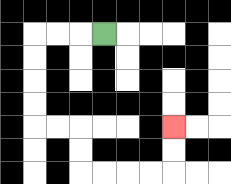{'start': '[4, 1]', 'end': '[7, 5]', 'path_directions': 'L,L,L,D,D,D,D,R,R,D,D,R,R,R,R,U,U', 'path_coordinates': '[[4, 1], [3, 1], [2, 1], [1, 1], [1, 2], [1, 3], [1, 4], [1, 5], [2, 5], [3, 5], [3, 6], [3, 7], [4, 7], [5, 7], [6, 7], [7, 7], [7, 6], [7, 5]]'}